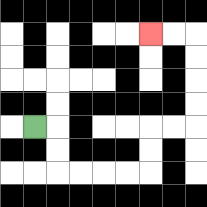{'start': '[1, 5]', 'end': '[6, 1]', 'path_directions': 'R,D,D,R,R,R,R,U,U,R,R,U,U,U,U,L,L', 'path_coordinates': '[[1, 5], [2, 5], [2, 6], [2, 7], [3, 7], [4, 7], [5, 7], [6, 7], [6, 6], [6, 5], [7, 5], [8, 5], [8, 4], [8, 3], [8, 2], [8, 1], [7, 1], [6, 1]]'}